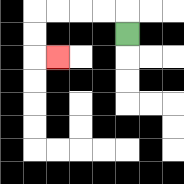{'start': '[5, 1]', 'end': '[2, 2]', 'path_directions': 'U,L,L,L,L,D,D,R', 'path_coordinates': '[[5, 1], [5, 0], [4, 0], [3, 0], [2, 0], [1, 0], [1, 1], [1, 2], [2, 2]]'}